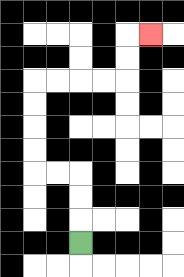{'start': '[3, 10]', 'end': '[6, 1]', 'path_directions': 'U,U,U,L,L,U,U,U,U,R,R,R,R,U,U,R', 'path_coordinates': '[[3, 10], [3, 9], [3, 8], [3, 7], [2, 7], [1, 7], [1, 6], [1, 5], [1, 4], [1, 3], [2, 3], [3, 3], [4, 3], [5, 3], [5, 2], [5, 1], [6, 1]]'}